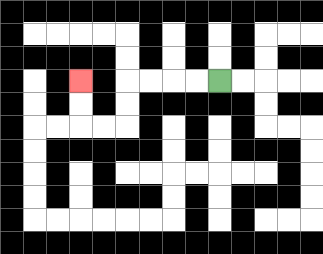{'start': '[9, 3]', 'end': '[3, 3]', 'path_directions': 'L,L,L,L,D,D,L,L,U,U', 'path_coordinates': '[[9, 3], [8, 3], [7, 3], [6, 3], [5, 3], [5, 4], [5, 5], [4, 5], [3, 5], [3, 4], [3, 3]]'}